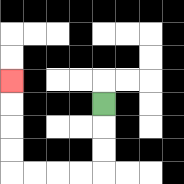{'start': '[4, 4]', 'end': '[0, 3]', 'path_directions': 'D,D,D,L,L,L,L,U,U,U,U', 'path_coordinates': '[[4, 4], [4, 5], [4, 6], [4, 7], [3, 7], [2, 7], [1, 7], [0, 7], [0, 6], [0, 5], [0, 4], [0, 3]]'}